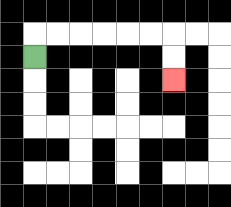{'start': '[1, 2]', 'end': '[7, 3]', 'path_directions': 'U,R,R,R,R,R,R,D,D', 'path_coordinates': '[[1, 2], [1, 1], [2, 1], [3, 1], [4, 1], [5, 1], [6, 1], [7, 1], [7, 2], [7, 3]]'}